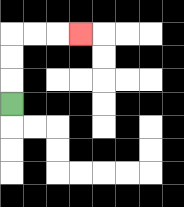{'start': '[0, 4]', 'end': '[3, 1]', 'path_directions': 'U,U,U,R,R,R', 'path_coordinates': '[[0, 4], [0, 3], [0, 2], [0, 1], [1, 1], [2, 1], [3, 1]]'}